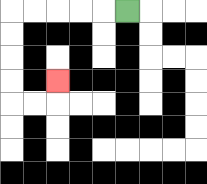{'start': '[5, 0]', 'end': '[2, 3]', 'path_directions': 'L,L,L,L,L,D,D,D,D,R,R,U', 'path_coordinates': '[[5, 0], [4, 0], [3, 0], [2, 0], [1, 0], [0, 0], [0, 1], [0, 2], [0, 3], [0, 4], [1, 4], [2, 4], [2, 3]]'}